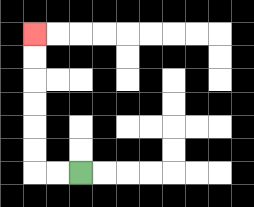{'start': '[3, 7]', 'end': '[1, 1]', 'path_directions': 'L,L,U,U,U,U,U,U', 'path_coordinates': '[[3, 7], [2, 7], [1, 7], [1, 6], [1, 5], [1, 4], [1, 3], [1, 2], [1, 1]]'}